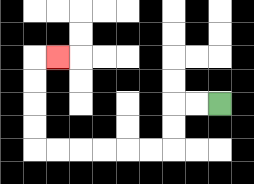{'start': '[9, 4]', 'end': '[2, 2]', 'path_directions': 'L,L,D,D,L,L,L,L,L,L,U,U,U,U,R', 'path_coordinates': '[[9, 4], [8, 4], [7, 4], [7, 5], [7, 6], [6, 6], [5, 6], [4, 6], [3, 6], [2, 6], [1, 6], [1, 5], [1, 4], [1, 3], [1, 2], [2, 2]]'}